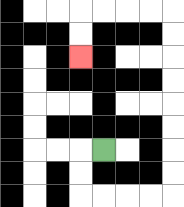{'start': '[4, 6]', 'end': '[3, 2]', 'path_directions': 'L,D,D,R,R,R,R,U,U,U,U,U,U,U,U,L,L,L,L,D,D', 'path_coordinates': '[[4, 6], [3, 6], [3, 7], [3, 8], [4, 8], [5, 8], [6, 8], [7, 8], [7, 7], [7, 6], [7, 5], [7, 4], [7, 3], [7, 2], [7, 1], [7, 0], [6, 0], [5, 0], [4, 0], [3, 0], [3, 1], [3, 2]]'}